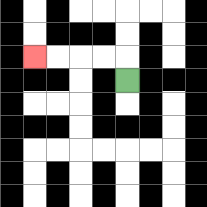{'start': '[5, 3]', 'end': '[1, 2]', 'path_directions': 'U,L,L,L,L', 'path_coordinates': '[[5, 3], [5, 2], [4, 2], [3, 2], [2, 2], [1, 2]]'}